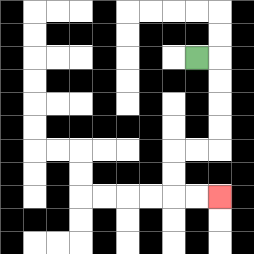{'start': '[8, 2]', 'end': '[9, 8]', 'path_directions': 'R,D,D,D,D,L,L,D,D,R,R', 'path_coordinates': '[[8, 2], [9, 2], [9, 3], [9, 4], [9, 5], [9, 6], [8, 6], [7, 6], [7, 7], [7, 8], [8, 8], [9, 8]]'}